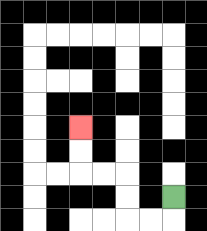{'start': '[7, 8]', 'end': '[3, 5]', 'path_directions': 'D,L,L,U,U,L,L,U,U', 'path_coordinates': '[[7, 8], [7, 9], [6, 9], [5, 9], [5, 8], [5, 7], [4, 7], [3, 7], [3, 6], [3, 5]]'}